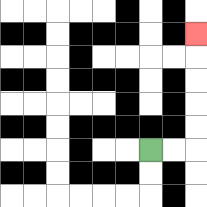{'start': '[6, 6]', 'end': '[8, 1]', 'path_directions': 'R,R,U,U,U,U,U', 'path_coordinates': '[[6, 6], [7, 6], [8, 6], [8, 5], [8, 4], [8, 3], [8, 2], [8, 1]]'}